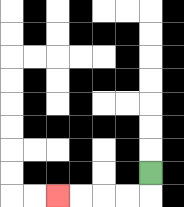{'start': '[6, 7]', 'end': '[2, 8]', 'path_directions': 'D,L,L,L,L', 'path_coordinates': '[[6, 7], [6, 8], [5, 8], [4, 8], [3, 8], [2, 8]]'}